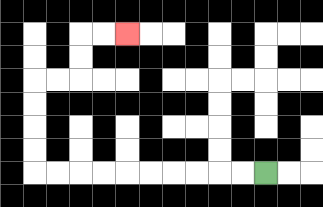{'start': '[11, 7]', 'end': '[5, 1]', 'path_directions': 'L,L,L,L,L,L,L,L,L,L,U,U,U,U,R,R,U,U,R,R', 'path_coordinates': '[[11, 7], [10, 7], [9, 7], [8, 7], [7, 7], [6, 7], [5, 7], [4, 7], [3, 7], [2, 7], [1, 7], [1, 6], [1, 5], [1, 4], [1, 3], [2, 3], [3, 3], [3, 2], [3, 1], [4, 1], [5, 1]]'}